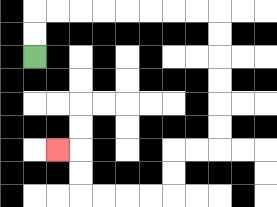{'start': '[1, 2]', 'end': '[2, 6]', 'path_directions': 'U,U,R,R,R,R,R,R,R,R,D,D,D,D,D,D,L,L,D,D,L,L,L,L,U,U,L', 'path_coordinates': '[[1, 2], [1, 1], [1, 0], [2, 0], [3, 0], [4, 0], [5, 0], [6, 0], [7, 0], [8, 0], [9, 0], [9, 1], [9, 2], [9, 3], [9, 4], [9, 5], [9, 6], [8, 6], [7, 6], [7, 7], [7, 8], [6, 8], [5, 8], [4, 8], [3, 8], [3, 7], [3, 6], [2, 6]]'}